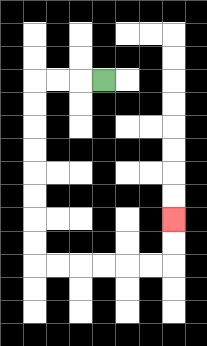{'start': '[4, 3]', 'end': '[7, 9]', 'path_directions': 'L,L,L,D,D,D,D,D,D,D,D,R,R,R,R,R,R,U,U', 'path_coordinates': '[[4, 3], [3, 3], [2, 3], [1, 3], [1, 4], [1, 5], [1, 6], [1, 7], [1, 8], [1, 9], [1, 10], [1, 11], [2, 11], [3, 11], [4, 11], [5, 11], [6, 11], [7, 11], [7, 10], [7, 9]]'}